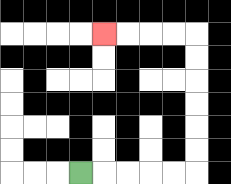{'start': '[3, 7]', 'end': '[4, 1]', 'path_directions': 'R,R,R,R,R,U,U,U,U,U,U,L,L,L,L', 'path_coordinates': '[[3, 7], [4, 7], [5, 7], [6, 7], [7, 7], [8, 7], [8, 6], [8, 5], [8, 4], [8, 3], [8, 2], [8, 1], [7, 1], [6, 1], [5, 1], [4, 1]]'}